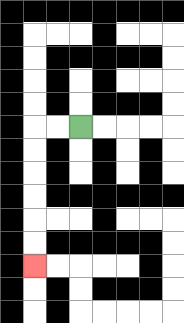{'start': '[3, 5]', 'end': '[1, 11]', 'path_directions': 'L,L,D,D,D,D,D,D', 'path_coordinates': '[[3, 5], [2, 5], [1, 5], [1, 6], [1, 7], [1, 8], [1, 9], [1, 10], [1, 11]]'}